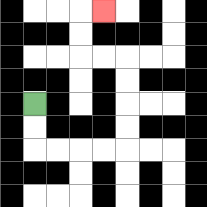{'start': '[1, 4]', 'end': '[4, 0]', 'path_directions': 'D,D,R,R,R,R,U,U,U,U,L,L,U,U,R', 'path_coordinates': '[[1, 4], [1, 5], [1, 6], [2, 6], [3, 6], [4, 6], [5, 6], [5, 5], [5, 4], [5, 3], [5, 2], [4, 2], [3, 2], [3, 1], [3, 0], [4, 0]]'}